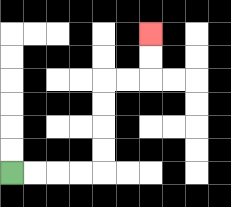{'start': '[0, 7]', 'end': '[6, 1]', 'path_directions': 'R,R,R,R,U,U,U,U,R,R,U,U', 'path_coordinates': '[[0, 7], [1, 7], [2, 7], [3, 7], [4, 7], [4, 6], [4, 5], [4, 4], [4, 3], [5, 3], [6, 3], [6, 2], [6, 1]]'}